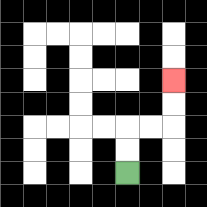{'start': '[5, 7]', 'end': '[7, 3]', 'path_directions': 'U,U,R,R,U,U', 'path_coordinates': '[[5, 7], [5, 6], [5, 5], [6, 5], [7, 5], [7, 4], [7, 3]]'}